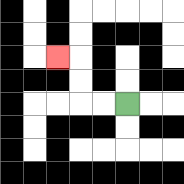{'start': '[5, 4]', 'end': '[2, 2]', 'path_directions': 'L,L,U,U,L', 'path_coordinates': '[[5, 4], [4, 4], [3, 4], [3, 3], [3, 2], [2, 2]]'}